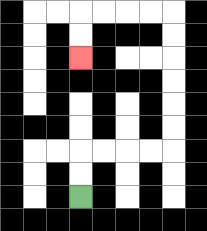{'start': '[3, 8]', 'end': '[3, 2]', 'path_directions': 'U,U,R,R,R,R,U,U,U,U,U,U,L,L,L,L,D,D', 'path_coordinates': '[[3, 8], [3, 7], [3, 6], [4, 6], [5, 6], [6, 6], [7, 6], [7, 5], [7, 4], [7, 3], [7, 2], [7, 1], [7, 0], [6, 0], [5, 0], [4, 0], [3, 0], [3, 1], [3, 2]]'}